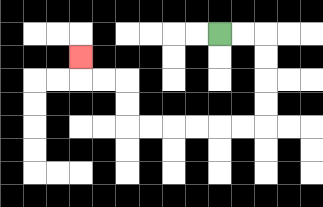{'start': '[9, 1]', 'end': '[3, 2]', 'path_directions': 'R,R,D,D,D,D,L,L,L,L,L,L,U,U,L,L,U', 'path_coordinates': '[[9, 1], [10, 1], [11, 1], [11, 2], [11, 3], [11, 4], [11, 5], [10, 5], [9, 5], [8, 5], [7, 5], [6, 5], [5, 5], [5, 4], [5, 3], [4, 3], [3, 3], [3, 2]]'}